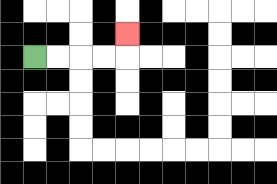{'start': '[1, 2]', 'end': '[5, 1]', 'path_directions': 'R,R,R,R,U', 'path_coordinates': '[[1, 2], [2, 2], [3, 2], [4, 2], [5, 2], [5, 1]]'}